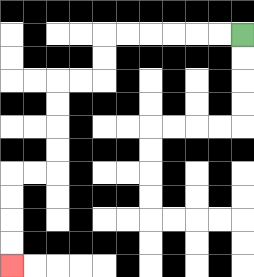{'start': '[10, 1]', 'end': '[0, 11]', 'path_directions': 'L,L,L,L,L,L,D,D,L,L,D,D,D,D,L,L,D,D,D,D', 'path_coordinates': '[[10, 1], [9, 1], [8, 1], [7, 1], [6, 1], [5, 1], [4, 1], [4, 2], [4, 3], [3, 3], [2, 3], [2, 4], [2, 5], [2, 6], [2, 7], [1, 7], [0, 7], [0, 8], [0, 9], [0, 10], [0, 11]]'}